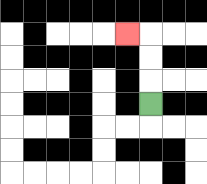{'start': '[6, 4]', 'end': '[5, 1]', 'path_directions': 'U,U,U,L', 'path_coordinates': '[[6, 4], [6, 3], [6, 2], [6, 1], [5, 1]]'}